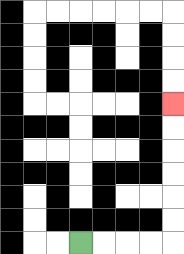{'start': '[3, 10]', 'end': '[7, 4]', 'path_directions': 'R,R,R,R,U,U,U,U,U,U', 'path_coordinates': '[[3, 10], [4, 10], [5, 10], [6, 10], [7, 10], [7, 9], [7, 8], [7, 7], [7, 6], [7, 5], [7, 4]]'}